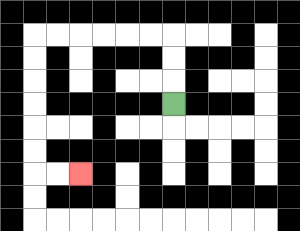{'start': '[7, 4]', 'end': '[3, 7]', 'path_directions': 'U,U,U,L,L,L,L,L,L,D,D,D,D,D,D,R,R', 'path_coordinates': '[[7, 4], [7, 3], [7, 2], [7, 1], [6, 1], [5, 1], [4, 1], [3, 1], [2, 1], [1, 1], [1, 2], [1, 3], [1, 4], [1, 5], [1, 6], [1, 7], [2, 7], [3, 7]]'}